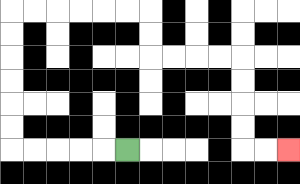{'start': '[5, 6]', 'end': '[12, 6]', 'path_directions': 'L,L,L,L,L,U,U,U,U,U,U,R,R,R,R,R,R,D,D,R,R,R,R,D,D,D,D,R,R', 'path_coordinates': '[[5, 6], [4, 6], [3, 6], [2, 6], [1, 6], [0, 6], [0, 5], [0, 4], [0, 3], [0, 2], [0, 1], [0, 0], [1, 0], [2, 0], [3, 0], [4, 0], [5, 0], [6, 0], [6, 1], [6, 2], [7, 2], [8, 2], [9, 2], [10, 2], [10, 3], [10, 4], [10, 5], [10, 6], [11, 6], [12, 6]]'}